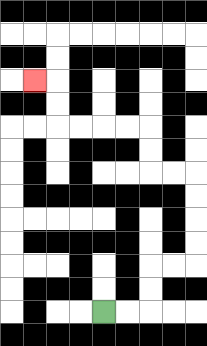{'start': '[4, 13]', 'end': '[1, 3]', 'path_directions': 'R,R,U,U,R,R,U,U,U,U,L,L,U,U,L,L,L,L,U,U,L', 'path_coordinates': '[[4, 13], [5, 13], [6, 13], [6, 12], [6, 11], [7, 11], [8, 11], [8, 10], [8, 9], [8, 8], [8, 7], [7, 7], [6, 7], [6, 6], [6, 5], [5, 5], [4, 5], [3, 5], [2, 5], [2, 4], [2, 3], [1, 3]]'}